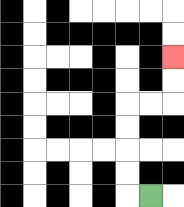{'start': '[6, 8]', 'end': '[7, 2]', 'path_directions': 'L,U,U,U,U,R,R,U,U', 'path_coordinates': '[[6, 8], [5, 8], [5, 7], [5, 6], [5, 5], [5, 4], [6, 4], [7, 4], [7, 3], [7, 2]]'}